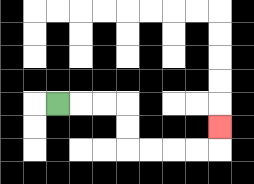{'start': '[2, 4]', 'end': '[9, 5]', 'path_directions': 'R,R,R,D,D,R,R,R,R,U', 'path_coordinates': '[[2, 4], [3, 4], [4, 4], [5, 4], [5, 5], [5, 6], [6, 6], [7, 6], [8, 6], [9, 6], [9, 5]]'}